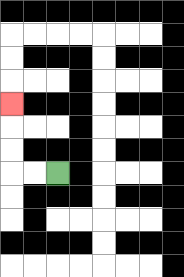{'start': '[2, 7]', 'end': '[0, 4]', 'path_directions': 'L,L,U,U,U', 'path_coordinates': '[[2, 7], [1, 7], [0, 7], [0, 6], [0, 5], [0, 4]]'}